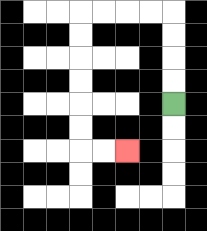{'start': '[7, 4]', 'end': '[5, 6]', 'path_directions': 'U,U,U,U,L,L,L,L,D,D,D,D,D,D,R,R', 'path_coordinates': '[[7, 4], [7, 3], [7, 2], [7, 1], [7, 0], [6, 0], [5, 0], [4, 0], [3, 0], [3, 1], [3, 2], [3, 3], [3, 4], [3, 5], [3, 6], [4, 6], [5, 6]]'}